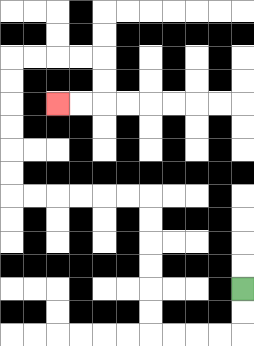{'start': '[10, 12]', 'end': '[2, 4]', 'path_directions': 'D,D,L,L,L,L,U,U,U,U,U,U,L,L,L,L,L,L,U,U,U,U,U,U,R,R,R,R,D,D,L,L', 'path_coordinates': '[[10, 12], [10, 13], [10, 14], [9, 14], [8, 14], [7, 14], [6, 14], [6, 13], [6, 12], [6, 11], [6, 10], [6, 9], [6, 8], [5, 8], [4, 8], [3, 8], [2, 8], [1, 8], [0, 8], [0, 7], [0, 6], [0, 5], [0, 4], [0, 3], [0, 2], [1, 2], [2, 2], [3, 2], [4, 2], [4, 3], [4, 4], [3, 4], [2, 4]]'}